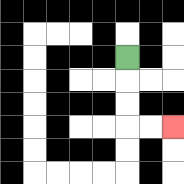{'start': '[5, 2]', 'end': '[7, 5]', 'path_directions': 'D,D,D,R,R', 'path_coordinates': '[[5, 2], [5, 3], [5, 4], [5, 5], [6, 5], [7, 5]]'}